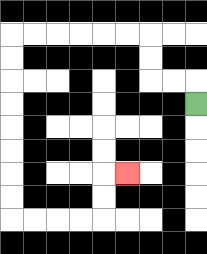{'start': '[8, 4]', 'end': '[5, 7]', 'path_directions': 'U,L,L,U,U,L,L,L,L,L,L,D,D,D,D,D,D,D,D,R,R,R,R,U,U,R', 'path_coordinates': '[[8, 4], [8, 3], [7, 3], [6, 3], [6, 2], [6, 1], [5, 1], [4, 1], [3, 1], [2, 1], [1, 1], [0, 1], [0, 2], [0, 3], [0, 4], [0, 5], [0, 6], [0, 7], [0, 8], [0, 9], [1, 9], [2, 9], [3, 9], [4, 9], [4, 8], [4, 7], [5, 7]]'}